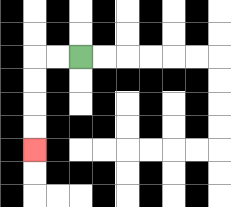{'start': '[3, 2]', 'end': '[1, 6]', 'path_directions': 'L,L,D,D,D,D', 'path_coordinates': '[[3, 2], [2, 2], [1, 2], [1, 3], [1, 4], [1, 5], [1, 6]]'}